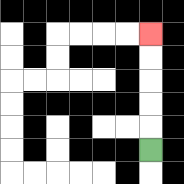{'start': '[6, 6]', 'end': '[6, 1]', 'path_directions': 'U,U,U,U,U', 'path_coordinates': '[[6, 6], [6, 5], [6, 4], [6, 3], [6, 2], [6, 1]]'}